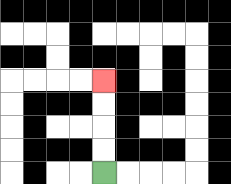{'start': '[4, 7]', 'end': '[4, 3]', 'path_directions': 'U,U,U,U', 'path_coordinates': '[[4, 7], [4, 6], [4, 5], [4, 4], [4, 3]]'}